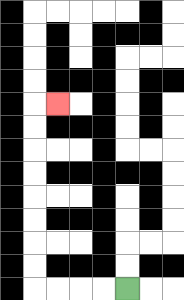{'start': '[5, 12]', 'end': '[2, 4]', 'path_directions': 'L,L,L,L,U,U,U,U,U,U,U,U,R', 'path_coordinates': '[[5, 12], [4, 12], [3, 12], [2, 12], [1, 12], [1, 11], [1, 10], [1, 9], [1, 8], [1, 7], [1, 6], [1, 5], [1, 4], [2, 4]]'}